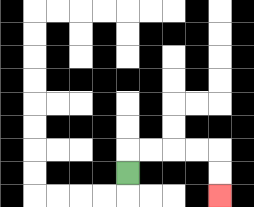{'start': '[5, 7]', 'end': '[9, 8]', 'path_directions': 'U,R,R,R,R,D,D', 'path_coordinates': '[[5, 7], [5, 6], [6, 6], [7, 6], [8, 6], [9, 6], [9, 7], [9, 8]]'}